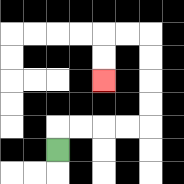{'start': '[2, 6]', 'end': '[4, 3]', 'path_directions': 'U,R,R,R,R,U,U,U,U,L,L,D,D', 'path_coordinates': '[[2, 6], [2, 5], [3, 5], [4, 5], [5, 5], [6, 5], [6, 4], [6, 3], [6, 2], [6, 1], [5, 1], [4, 1], [4, 2], [4, 3]]'}